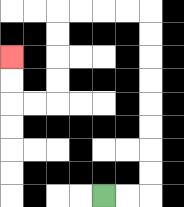{'start': '[4, 8]', 'end': '[0, 2]', 'path_directions': 'R,R,U,U,U,U,U,U,U,U,L,L,L,L,D,D,D,D,L,L,U,U', 'path_coordinates': '[[4, 8], [5, 8], [6, 8], [6, 7], [6, 6], [6, 5], [6, 4], [6, 3], [6, 2], [6, 1], [6, 0], [5, 0], [4, 0], [3, 0], [2, 0], [2, 1], [2, 2], [2, 3], [2, 4], [1, 4], [0, 4], [0, 3], [0, 2]]'}